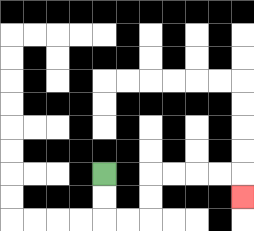{'start': '[4, 7]', 'end': '[10, 8]', 'path_directions': 'D,D,R,R,U,U,R,R,R,R,D', 'path_coordinates': '[[4, 7], [4, 8], [4, 9], [5, 9], [6, 9], [6, 8], [6, 7], [7, 7], [8, 7], [9, 7], [10, 7], [10, 8]]'}